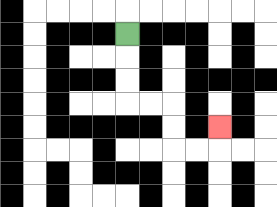{'start': '[5, 1]', 'end': '[9, 5]', 'path_directions': 'D,D,D,R,R,D,D,R,R,U', 'path_coordinates': '[[5, 1], [5, 2], [5, 3], [5, 4], [6, 4], [7, 4], [7, 5], [7, 6], [8, 6], [9, 6], [9, 5]]'}